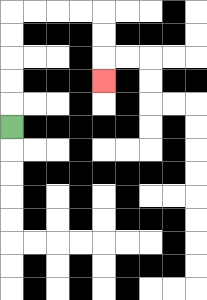{'start': '[0, 5]', 'end': '[4, 3]', 'path_directions': 'U,U,U,U,U,R,R,R,R,D,D,D', 'path_coordinates': '[[0, 5], [0, 4], [0, 3], [0, 2], [0, 1], [0, 0], [1, 0], [2, 0], [3, 0], [4, 0], [4, 1], [4, 2], [4, 3]]'}